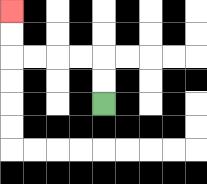{'start': '[4, 4]', 'end': '[0, 0]', 'path_directions': 'U,U,L,L,L,L,U,U', 'path_coordinates': '[[4, 4], [4, 3], [4, 2], [3, 2], [2, 2], [1, 2], [0, 2], [0, 1], [0, 0]]'}